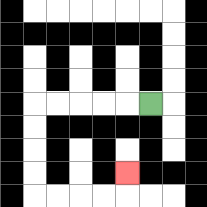{'start': '[6, 4]', 'end': '[5, 7]', 'path_directions': 'L,L,L,L,L,D,D,D,D,R,R,R,R,U', 'path_coordinates': '[[6, 4], [5, 4], [4, 4], [3, 4], [2, 4], [1, 4], [1, 5], [1, 6], [1, 7], [1, 8], [2, 8], [3, 8], [4, 8], [5, 8], [5, 7]]'}